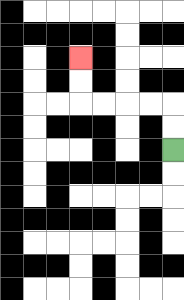{'start': '[7, 6]', 'end': '[3, 2]', 'path_directions': 'U,U,L,L,L,L,U,U', 'path_coordinates': '[[7, 6], [7, 5], [7, 4], [6, 4], [5, 4], [4, 4], [3, 4], [3, 3], [3, 2]]'}